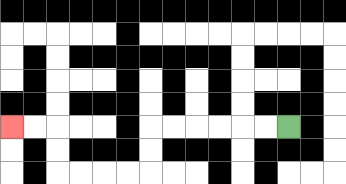{'start': '[12, 5]', 'end': '[0, 5]', 'path_directions': 'L,L,L,L,L,L,D,D,L,L,L,L,U,U,L,L', 'path_coordinates': '[[12, 5], [11, 5], [10, 5], [9, 5], [8, 5], [7, 5], [6, 5], [6, 6], [6, 7], [5, 7], [4, 7], [3, 7], [2, 7], [2, 6], [2, 5], [1, 5], [0, 5]]'}